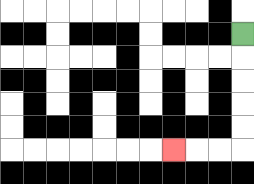{'start': '[10, 1]', 'end': '[7, 6]', 'path_directions': 'D,D,D,D,D,L,L,L', 'path_coordinates': '[[10, 1], [10, 2], [10, 3], [10, 4], [10, 5], [10, 6], [9, 6], [8, 6], [7, 6]]'}